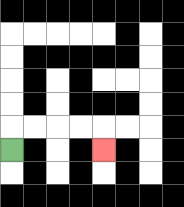{'start': '[0, 6]', 'end': '[4, 6]', 'path_directions': 'U,R,R,R,R,D', 'path_coordinates': '[[0, 6], [0, 5], [1, 5], [2, 5], [3, 5], [4, 5], [4, 6]]'}